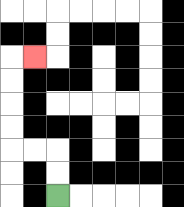{'start': '[2, 8]', 'end': '[1, 2]', 'path_directions': 'U,U,L,L,U,U,U,U,R', 'path_coordinates': '[[2, 8], [2, 7], [2, 6], [1, 6], [0, 6], [0, 5], [0, 4], [0, 3], [0, 2], [1, 2]]'}